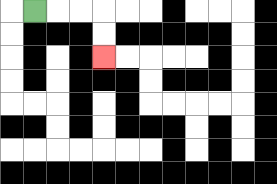{'start': '[1, 0]', 'end': '[4, 2]', 'path_directions': 'R,R,R,D,D', 'path_coordinates': '[[1, 0], [2, 0], [3, 0], [4, 0], [4, 1], [4, 2]]'}